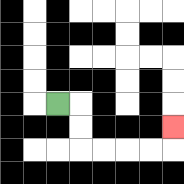{'start': '[2, 4]', 'end': '[7, 5]', 'path_directions': 'R,D,D,R,R,R,R,U', 'path_coordinates': '[[2, 4], [3, 4], [3, 5], [3, 6], [4, 6], [5, 6], [6, 6], [7, 6], [7, 5]]'}